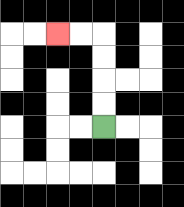{'start': '[4, 5]', 'end': '[2, 1]', 'path_directions': 'U,U,U,U,L,L', 'path_coordinates': '[[4, 5], [4, 4], [4, 3], [4, 2], [4, 1], [3, 1], [2, 1]]'}